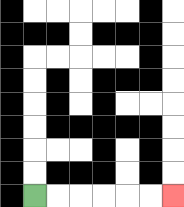{'start': '[1, 8]', 'end': '[7, 8]', 'path_directions': 'R,R,R,R,R,R', 'path_coordinates': '[[1, 8], [2, 8], [3, 8], [4, 8], [5, 8], [6, 8], [7, 8]]'}